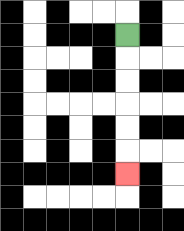{'start': '[5, 1]', 'end': '[5, 7]', 'path_directions': 'D,D,D,D,D,D', 'path_coordinates': '[[5, 1], [5, 2], [5, 3], [5, 4], [5, 5], [5, 6], [5, 7]]'}